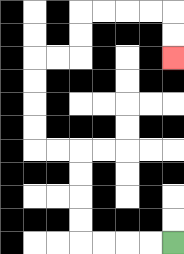{'start': '[7, 10]', 'end': '[7, 2]', 'path_directions': 'L,L,L,L,U,U,U,U,L,L,U,U,U,U,R,R,U,U,R,R,R,R,D,D', 'path_coordinates': '[[7, 10], [6, 10], [5, 10], [4, 10], [3, 10], [3, 9], [3, 8], [3, 7], [3, 6], [2, 6], [1, 6], [1, 5], [1, 4], [1, 3], [1, 2], [2, 2], [3, 2], [3, 1], [3, 0], [4, 0], [5, 0], [6, 0], [7, 0], [7, 1], [7, 2]]'}